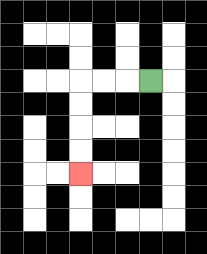{'start': '[6, 3]', 'end': '[3, 7]', 'path_directions': 'L,L,L,D,D,D,D', 'path_coordinates': '[[6, 3], [5, 3], [4, 3], [3, 3], [3, 4], [3, 5], [3, 6], [3, 7]]'}